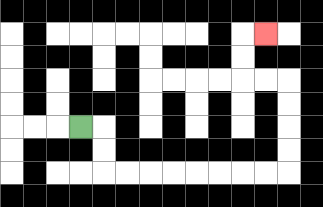{'start': '[3, 5]', 'end': '[11, 1]', 'path_directions': 'R,D,D,R,R,R,R,R,R,R,R,U,U,U,U,L,L,U,U,R', 'path_coordinates': '[[3, 5], [4, 5], [4, 6], [4, 7], [5, 7], [6, 7], [7, 7], [8, 7], [9, 7], [10, 7], [11, 7], [12, 7], [12, 6], [12, 5], [12, 4], [12, 3], [11, 3], [10, 3], [10, 2], [10, 1], [11, 1]]'}